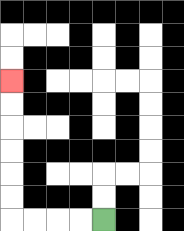{'start': '[4, 9]', 'end': '[0, 3]', 'path_directions': 'L,L,L,L,U,U,U,U,U,U', 'path_coordinates': '[[4, 9], [3, 9], [2, 9], [1, 9], [0, 9], [0, 8], [0, 7], [0, 6], [0, 5], [0, 4], [0, 3]]'}